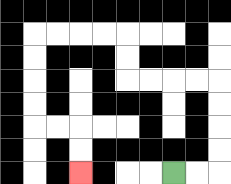{'start': '[7, 7]', 'end': '[3, 7]', 'path_directions': 'R,R,U,U,U,U,L,L,L,L,U,U,L,L,L,L,D,D,D,D,R,R,D,D', 'path_coordinates': '[[7, 7], [8, 7], [9, 7], [9, 6], [9, 5], [9, 4], [9, 3], [8, 3], [7, 3], [6, 3], [5, 3], [5, 2], [5, 1], [4, 1], [3, 1], [2, 1], [1, 1], [1, 2], [1, 3], [1, 4], [1, 5], [2, 5], [3, 5], [3, 6], [3, 7]]'}